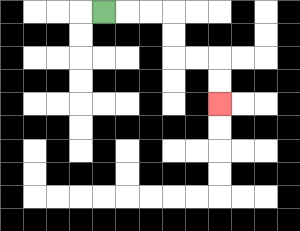{'start': '[4, 0]', 'end': '[9, 4]', 'path_directions': 'R,R,R,D,D,R,R,D,D', 'path_coordinates': '[[4, 0], [5, 0], [6, 0], [7, 0], [7, 1], [7, 2], [8, 2], [9, 2], [9, 3], [9, 4]]'}